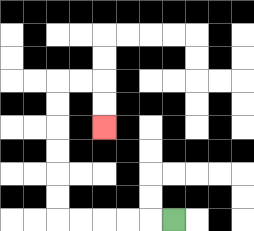{'start': '[7, 9]', 'end': '[4, 5]', 'path_directions': 'L,L,L,L,L,U,U,U,U,U,U,R,R,D,D', 'path_coordinates': '[[7, 9], [6, 9], [5, 9], [4, 9], [3, 9], [2, 9], [2, 8], [2, 7], [2, 6], [2, 5], [2, 4], [2, 3], [3, 3], [4, 3], [4, 4], [4, 5]]'}